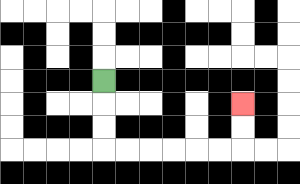{'start': '[4, 3]', 'end': '[10, 4]', 'path_directions': 'D,D,D,R,R,R,R,R,R,U,U', 'path_coordinates': '[[4, 3], [4, 4], [4, 5], [4, 6], [5, 6], [6, 6], [7, 6], [8, 6], [9, 6], [10, 6], [10, 5], [10, 4]]'}